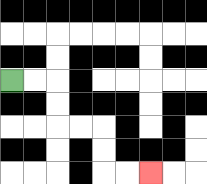{'start': '[0, 3]', 'end': '[6, 7]', 'path_directions': 'R,R,D,D,R,R,D,D,R,R', 'path_coordinates': '[[0, 3], [1, 3], [2, 3], [2, 4], [2, 5], [3, 5], [4, 5], [4, 6], [4, 7], [5, 7], [6, 7]]'}